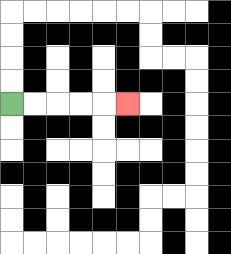{'start': '[0, 4]', 'end': '[5, 4]', 'path_directions': 'R,R,R,R,R', 'path_coordinates': '[[0, 4], [1, 4], [2, 4], [3, 4], [4, 4], [5, 4]]'}